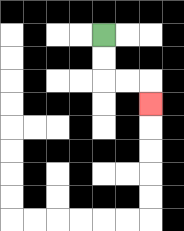{'start': '[4, 1]', 'end': '[6, 4]', 'path_directions': 'D,D,R,R,D', 'path_coordinates': '[[4, 1], [4, 2], [4, 3], [5, 3], [6, 3], [6, 4]]'}